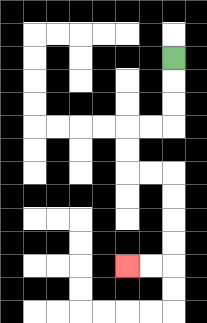{'start': '[7, 2]', 'end': '[5, 11]', 'path_directions': 'D,D,D,L,L,D,D,R,R,D,D,D,D,L,L', 'path_coordinates': '[[7, 2], [7, 3], [7, 4], [7, 5], [6, 5], [5, 5], [5, 6], [5, 7], [6, 7], [7, 7], [7, 8], [7, 9], [7, 10], [7, 11], [6, 11], [5, 11]]'}